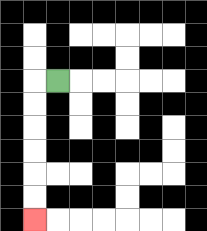{'start': '[2, 3]', 'end': '[1, 9]', 'path_directions': 'L,D,D,D,D,D,D', 'path_coordinates': '[[2, 3], [1, 3], [1, 4], [1, 5], [1, 6], [1, 7], [1, 8], [1, 9]]'}